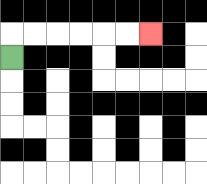{'start': '[0, 2]', 'end': '[6, 1]', 'path_directions': 'U,R,R,R,R,R,R', 'path_coordinates': '[[0, 2], [0, 1], [1, 1], [2, 1], [3, 1], [4, 1], [5, 1], [6, 1]]'}